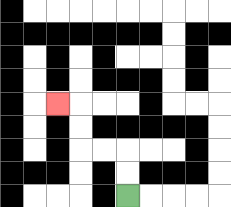{'start': '[5, 8]', 'end': '[2, 4]', 'path_directions': 'U,U,L,L,U,U,L', 'path_coordinates': '[[5, 8], [5, 7], [5, 6], [4, 6], [3, 6], [3, 5], [3, 4], [2, 4]]'}